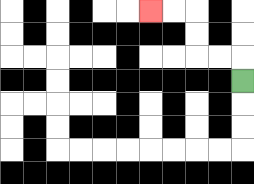{'start': '[10, 3]', 'end': '[6, 0]', 'path_directions': 'U,L,L,U,U,L,L', 'path_coordinates': '[[10, 3], [10, 2], [9, 2], [8, 2], [8, 1], [8, 0], [7, 0], [6, 0]]'}